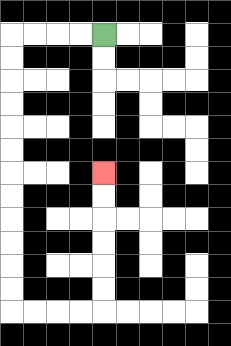{'start': '[4, 1]', 'end': '[4, 7]', 'path_directions': 'L,L,L,L,D,D,D,D,D,D,D,D,D,D,D,D,R,R,R,R,U,U,U,U,U,U', 'path_coordinates': '[[4, 1], [3, 1], [2, 1], [1, 1], [0, 1], [0, 2], [0, 3], [0, 4], [0, 5], [0, 6], [0, 7], [0, 8], [0, 9], [0, 10], [0, 11], [0, 12], [0, 13], [1, 13], [2, 13], [3, 13], [4, 13], [4, 12], [4, 11], [4, 10], [4, 9], [4, 8], [4, 7]]'}